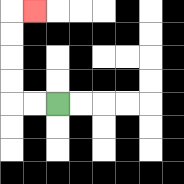{'start': '[2, 4]', 'end': '[1, 0]', 'path_directions': 'L,L,U,U,U,U,R', 'path_coordinates': '[[2, 4], [1, 4], [0, 4], [0, 3], [0, 2], [0, 1], [0, 0], [1, 0]]'}